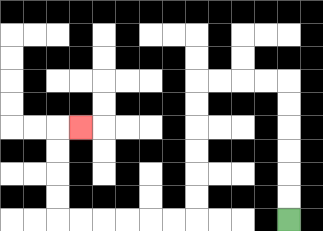{'start': '[12, 9]', 'end': '[3, 5]', 'path_directions': 'U,U,U,U,U,U,L,L,L,L,D,D,D,D,D,D,L,L,L,L,L,L,U,U,U,U,R', 'path_coordinates': '[[12, 9], [12, 8], [12, 7], [12, 6], [12, 5], [12, 4], [12, 3], [11, 3], [10, 3], [9, 3], [8, 3], [8, 4], [8, 5], [8, 6], [8, 7], [8, 8], [8, 9], [7, 9], [6, 9], [5, 9], [4, 9], [3, 9], [2, 9], [2, 8], [2, 7], [2, 6], [2, 5], [3, 5]]'}